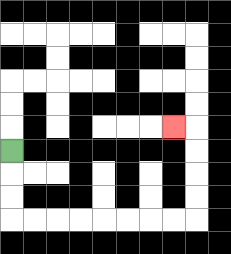{'start': '[0, 6]', 'end': '[7, 5]', 'path_directions': 'D,D,D,R,R,R,R,R,R,R,R,U,U,U,U,L', 'path_coordinates': '[[0, 6], [0, 7], [0, 8], [0, 9], [1, 9], [2, 9], [3, 9], [4, 9], [5, 9], [6, 9], [7, 9], [8, 9], [8, 8], [8, 7], [8, 6], [8, 5], [7, 5]]'}